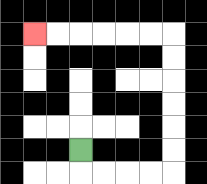{'start': '[3, 6]', 'end': '[1, 1]', 'path_directions': 'D,R,R,R,R,U,U,U,U,U,U,L,L,L,L,L,L', 'path_coordinates': '[[3, 6], [3, 7], [4, 7], [5, 7], [6, 7], [7, 7], [7, 6], [7, 5], [7, 4], [7, 3], [7, 2], [7, 1], [6, 1], [5, 1], [4, 1], [3, 1], [2, 1], [1, 1]]'}